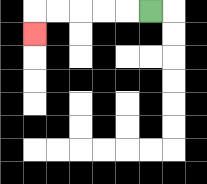{'start': '[6, 0]', 'end': '[1, 1]', 'path_directions': 'L,L,L,L,L,D', 'path_coordinates': '[[6, 0], [5, 0], [4, 0], [3, 0], [2, 0], [1, 0], [1, 1]]'}